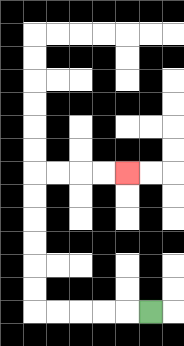{'start': '[6, 13]', 'end': '[5, 7]', 'path_directions': 'L,L,L,L,L,U,U,U,U,U,U,R,R,R,R', 'path_coordinates': '[[6, 13], [5, 13], [4, 13], [3, 13], [2, 13], [1, 13], [1, 12], [1, 11], [1, 10], [1, 9], [1, 8], [1, 7], [2, 7], [3, 7], [4, 7], [5, 7]]'}